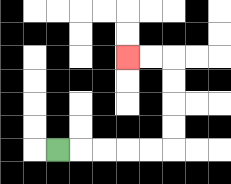{'start': '[2, 6]', 'end': '[5, 2]', 'path_directions': 'R,R,R,R,R,U,U,U,U,L,L', 'path_coordinates': '[[2, 6], [3, 6], [4, 6], [5, 6], [6, 6], [7, 6], [7, 5], [7, 4], [7, 3], [7, 2], [6, 2], [5, 2]]'}